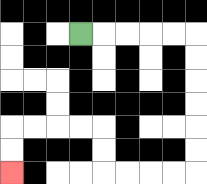{'start': '[3, 1]', 'end': '[0, 7]', 'path_directions': 'R,R,R,R,R,D,D,D,D,D,D,L,L,L,L,U,U,L,L,L,L,D,D', 'path_coordinates': '[[3, 1], [4, 1], [5, 1], [6, 1], [7, 1], [8, 1], [8, 2], [8, 3], [8, 4], [8, 5], [8, 6], [8, 7], [7, 7], [6, 7], [5, 7], [4, 7], [4, 6], [4, 5], [3, 5], [2, 5], [1, 5], [0, 5], [0, 6], [0, 7]]'}